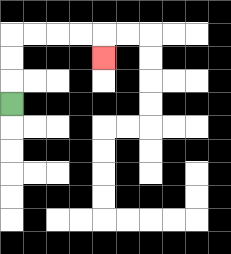{'start': '[0, 4]', 'end': '[4, 2]', 'path_directions': 'U,U,U,R,R,R,R,D', 'path_coordinates': '[[0, 4], [0, 3], [0, 2], [0, 1], [1, 1], [2, 1], [3, 1], [4, 1], [4, 2]]'}